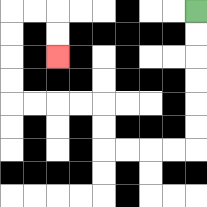{'start': '[8, 0]', 'end': '[2, 2]', 'path_directions': 'D,D,D,D,D,D,L,L,L,L,U,U,L,L,L,L,U,U,U,U,R,R,D,D', 'path_coordinates': '[[8, 0], [8, 1], [8, 2], [8, 3], [8, 4], [8, 5], [8, 6], [7, 6], [6, 6], [5, 6], [4, 6], [4, 5], [4, 4], [3, 4], [2, 4], [1, 4], [0, 4], [0, 3], [0, 2], [0, 1], [0, 0], [1, 0], [2, 0], [2, 1], [2, 2]]'}